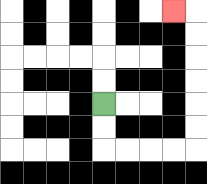{'start': '[4, 4]', 'end': '[7, 0]', 'path_directions': 'D,D,R,R,R,R,U,U,U,U,U,U,L', 'path_coordinates': '[[4, 4], [4, 5], [4, 6], [5, 6], [6, 6], [7, 6], [8, 6], [8, 5], [8, 4], [8, 3], [8, 2], [8, 1], [8, 0], [7, 0]]'}